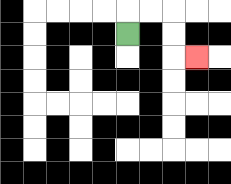{'start': '[5, 1]', 'end': '[8, 2]', 'path_directions': 'U,R,R,D,D,R', 'path_coordinates': '[[5, 1], [5, 0], [6, 0], [7, 0], [7, 1], [7, 2], [8, 2]]'}